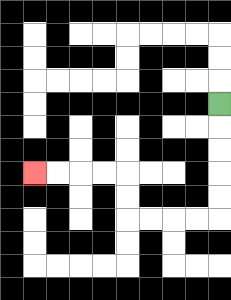{'start': '[9, 4]', 'end': '[1, 7]', 'path_directions': 'D,D,D,D,D,L,L,L,L,U,U,L,L,L,L', 'path_coordinates': '[[9, 4], [9, 5], [9, 6], [9, 7], [9, 8], [9, 9], [8, 9], [7, 9], [6, 9], [5, 9], [5, 8], [5, 7], [4, 7], [3, 7], [2, 7], [1, 7]]'}